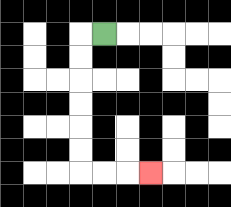{'start': '[4, 1]', 'end': '[6, 7]', 'path_directions': 'L,D,D,D,D,D,D,R,R,R', 'path_coordinates': '[[4, 1], [3, 1], [3, 2], [3, 3], [3, 4], [3, 5], [3, 6], [3, 7], [4, 7], [5, 7], [6, 7]]'}